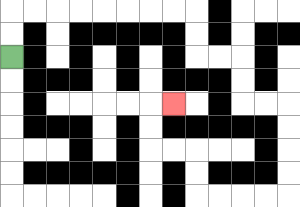{'start': '[0, 2]', 'end': '[7, 4]', 'path_directions': 'U,U,R,R,R,R,R,R,R,R,D,D,R,R,D,D,R,R,D,D,D,D,L,L,L,L,U,U,L,L,U,U,R', 'path_coordinates': '[[0, 2], [0, 1], [0, 0], [1, 0], [2, 0], [3, 0], [4, 0], [5, 0], [6, 0], [7, 0], [8, 0], [8, 1], [8, 2], [9, 2], [10, 2], [10, 3], [10, 4], [11, 4], [12, 4], [12, 5], [12, 6], [12, 7], [12, 8], [11, 8], [10, 8], [9, 8], [8, 8], [8, 7], [8, 6], [7, 6], [6, 6], [6, 5], [6, 4], [7, 4]]'}